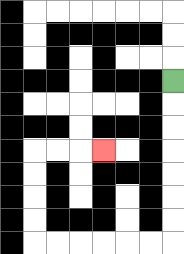{'start': '[7, 3]', 'end': '[4, 6]', 'path_directions': 'D,D,D,D,D,D,D,L,L,L,L,L,L,U,U,U,U,R,R,R', 'path_coordinates': '[[7, 3], [7, 4], [7, 5], [7, 6], [7, 7], [7, 8], [7, 9], [7, 10], [6, 10], [5, 10], [4, 10], [3, 10], [2, 10], [1, 10], [1, 9], [1, 8], [1, 7], [1, 6], [2, 6], [3, 6], [4, 6]]'}